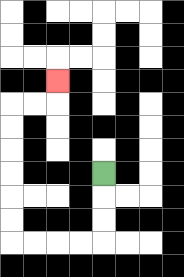{'start': '[4, 7]', 'end': '[2, 3]', 'path_directions': 'D,D,D,L,L,L,L,U,U,U,U,U,U,R,R,U', 'path_coordinates': '[[4, 7], [4, 8], [4, 9], [4, 10], [3, 10], [2, 10], [1, 10], [0, 10], [0, 9], [0, 8], [0, 7], [0, 6], [0, 5], [0, 4], [1, 4], [2, 4], [2, 3]]'}